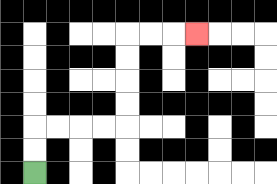{'start': '[1, 7]', 'end': '[8, 1]', 'path_directions': 'U,U,R,R,R,R,U,U,U,U,R,R,R', 'path_coordinates': '[[1, 7], [1, 6], [1, 5], [2, 5], [3, 5], [4, 5], [5, 5], [5, 4], [5, 3], [5, 2], [5, 1], [6, 1], [7, 1], [8, 1]]'}